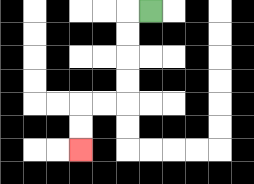{'start': '[6, 0]', 'end': '[3, 6]', 'path_directions': 'L,D,D,D,D,L,L,D,D', 'path_coordinates': '[[6, 0], [5, 0], [5, 1], [5, 2], [5, 3], [5, 4], [4, 4], [3, 4], [3, 5], [3, 6]]'}